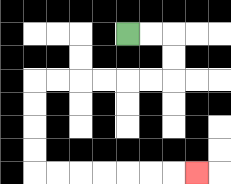{'start': '[5, 1]', 'end': '[8, 7]', 'path_directions': 'R,R,D,D,L,L,L,L,L,L,D,D,D,D,R,R,R,R,R,R,R', 'path_coordinates': '[[5, 1], [6, 1], [7, 1], [7, 2], [7, 3], [6, 3], [5, 3], [4, 3], [3, 3], [2, 3], [1, 3], [1, 4], [1, 5], [1, 6], [1, 7], [2, 7], [3, 7], [4, 7], [5, 7], [6, 7], [7, 7], [8, 7]]'}